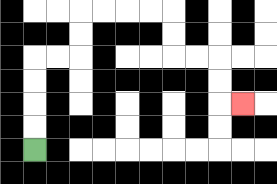{'start': '[1, 6]', 'end': '[10, 4]', 'path_directions': 'U,U,U,U,R,R,U,U,R,R,R,R,D,D,R,R,D,D,R', 'path_coordinates': '[[1, 6], [1, 5], [1, 4], [1, 3], [1, 2], [2, 2], [3, 2], [3, 1], [3, 0], [4, 0], [5, 0], [6, 0], [7, 0], [7, 1], [7, 2], [8, 2], [9, 2], [9, 3], [9, 4], [10, 4]]'}